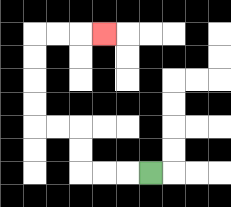{'start': '[6, 7]', 'end': '[4, 1]', 'path_directions': 'L,L,L,U,U,L,L,U,U,U,U,R,R,R', 'path_coordinates': '[[6, 7], [5, 7], [4, 7], [3, 7], [3, 6], [3, 5], [2, 5], [1, 5], [1, 4], [1, 3], [1, 2], [1, 1], [2, 1], [3, 1], [4, 1]]'}